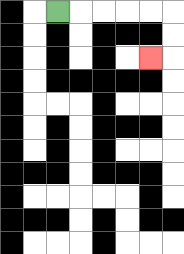{'start': '[2, 0]', 'end': '[6, 2]', 'path_directions': 'R,R,R,R,R,D,D,L', 'path_coordinates': '[[2, 0], [3, 0], [4, 0], [5, 0], [6, 0], [7, 0], [7, 1], [7, 2], [6, 2]]'}